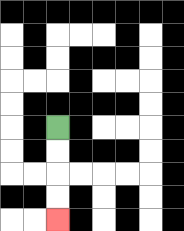{'start': '[2, 5]', 'end': '[2, 9]', 'path_directions': 'D,D,D,D', 'path_coordinates': '[[2, 5], [2, 6], [2, 7], [2, 8], [2, 9]]'}